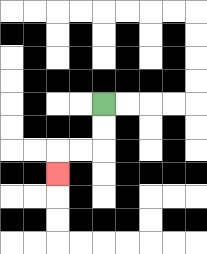{'start': '[4, 4]', 'end': '[2, 7]', 'path_directions': 'D,D,L,L,D', 'path_coordinates': '[[4, 4], [4, 5], [4, 6], [3, 6], [2, 6], [2, 7]]'}